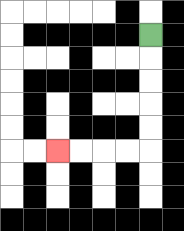{'start': '[6, 1]', 'end': '[2, 6]', 'path_directions': 'D,D,D,D,D,L,L,L,L', 'path_coordinates': '[[6, 1], [6, 2], [6, 3], [6, 4], [6, 5], [6, 6], [5, 6], [4, 6], [3, 6], [2, 6]]'}